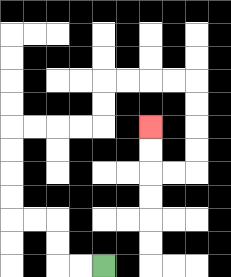{'start': '[4, 11]', 'end': '[6, 5]', 'path_directions': 'L,L,U,U,L,L,U,U,U,U,R,R,R,R,U,U,R,R,R,R,D,D,D,D,L,L,U,U', 'path_coordinates': '[[4, 11], [3, 11], [2, 11], [2, 10], [2, 9], [1, 9], [0, 9], [0, 8], [0, 7], [0, 6], [0, 5], [1, 5], [2, 5], [3, 5], [4, 5], [4, 4], [4, 3], [5, 3], [6, 3], [7, 3], [8, 3], [8, 4], [8, 5], [8, 6], [8, 7], [7, 7], [6, 7], [6, 6], [6, 5]]'}